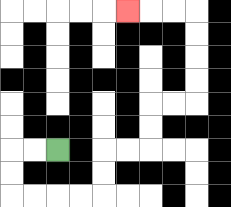{'start': '[2, 6]', 'end': '[5, 0]', 'path_directions': 'L,L,D,D,R,R,R,R,U,U,R,R,U,U,R,R,U,U,U,U,L,L,L', 'path_coordinates': '[[2, 6], [1, 6], [0, 6], [0, 7], [0, 8], [1, 8], [2, 8], [3, 8], [4, 8], [4, 7], [4, 6], [5, 6], [6, 6], [6, 5], [6, 4], [7, 4], [8, 4], [8, 3], [8, 2], [8, 1], [8, 0], [7, 0], [6, 0], [5, 0]]'}